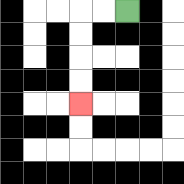{'start': '[5, 0]', 'end': '[3, 4]', 'path_directions': 'L,L,D,D,D,D', 'path_coordinates': '[[5, 0], [4, 0], [3, 0], [3, 1], [3, 2], [3, 3], [3, 4]]'}